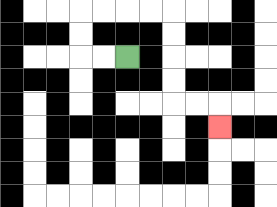{'start': '[5, 2]', 'end': '[9, 5]', 'path_directions': 'L,L,U,U,R,R,R,R,D,D,D,D,R,R,D', 'path_coordinates': '[[5, 2], [4, 2], [3, 2], [3, 1], [3, 0], [4, 0], [5, 0], [6, 0], [7, 0], [7, 1], [7, 2], [7, 3], [7, 4], [8, 4], [9, 4], [9, 5]]'}